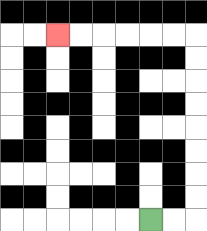{'start': '[6, 9]', 'end': '[2, 1]', 'path_directions': 'R,R,U,U,U,U,U,U,U,U,L,L,L,L,L,L', 'path_coordinates': '[[6, 9], [7, 9], [8, 9], [8, 8], [8, 7], [8, 6], [8, 5], [8, 4], [8, 3], [8, 2], [8, 1], [7, 1], [6, 1], [5, 1], [4, 1], [3, 1], [2, 1]]'}